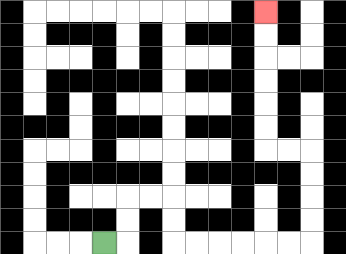{'start': '[4, 10]', 'end': '[11, 0]', 'path_directions': 'R,U,U,R,R,D,D,R,R,R,R,R,R,U,U,U,U,L,L,U,U,U,U,U,U', 'path_coordinates': '[[4, 10], [5, 10], [5, 9], [5, 8], [6, 8], [7, 8], [7, 9], [7, 10], [8, 10], [9, 10], [10, 10], [11, 10], [12, 10], [13, 10], [13, 9], [13, 8], [13, 7], [13, 6], [12, 6], [11, 6], [11, 5], [11, 4], [11, 3], [11, 2], [11, 1], [11, 0]]'}